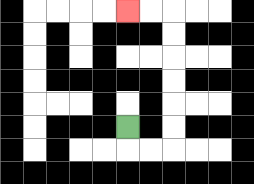{'start': '[5, 5]', 'end': '[5, 0]', 'path_directions': 'D,R,R,U,U,U,U,U,U,L,L', 'path_coordinates': '[[5, 5], [5, 6], [6, 6], [7, 6], [7, 5], [7, 4], [7, 3], [7, 2], [7, 1], [7, 0], [6, 0], [5, 0]]'}